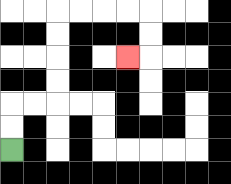{'start': '[0, 6]', 'end': '[5, 2]', 'path_directions': 'U,U,R,R,U,U,U,U,R,R,R,R,D,D,L', 'path_coordinates': '[[0, 6], [0, 5], [0, 4], [1, 4], [2, 4], [2, 3], [2, 2], [2, 1], [2, 0], [3, 0], [4, 0], [5, 0], [6, 0], [6, 1], [6, 2], [5, 2]]'}